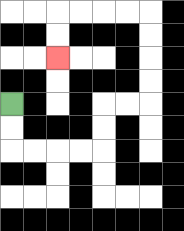{'start': '[0, 4]', 'end': '[2, 2]', 'path_directions': 'D,D,R,R,R,R,U,U,R,R,U,U,U,U,L,L,L,L,D,D', 'path_coordinates': '[[0, 4], [0, 5], [0, 6], [1, 6], [2, 6], [3, 6], [4, 6], [4, 5], [4, 4], [5, 4], [6, 4], [6, 3], [6, 2], [6, 1], [6, 0], [5, 0], [4, 0], [3, 0], [2, 0], [2, 1], [2, 2]]'}